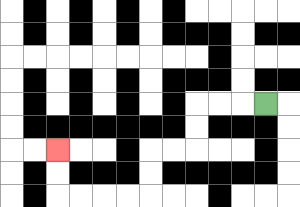{'start': '[11, 4]', 'end': '[2, 6]', 'path_directions': 'L,L,L,D,D,L,L,D,D,L,L,L,L,U,U', 'path_coordinates': '[[11, 4], [10, 4], [9, 4], [8, 4], [8, 5], [8, 6], [7, 6], [6, 6], [6, 7], [6, 8], [5, 8], [4, 8], [3, 8], [2, 8], [2, 7], [2, 6]]'}